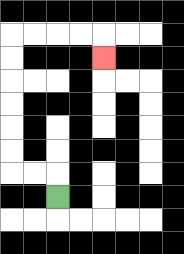{'start': '[2, 8]', 'end': '[4, 2]', 'path_directions': 'U,L,L,U,U,U,U,U,U,R,R,R,R,D', 'path_coordinates': '[[2, 8], [2, 7], [1, 7], [0, 7], [0, 6], [0, 5], [0, 4], [0, 3], [0, 2], [0, 1], [1, 1], [2, 1], [3, 1], [4, 1], [4, 2]]'}